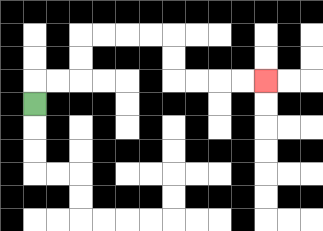{'start': '[1, 4]', 'end': '[11, 3]', 'path_directions': 'U,R,R,U,U,R,R,R,R,D,D,R,R,R,R', 'path_coordinates': '[[1, 4], [1, 3], [2, 3], [3, 3], [3, 2], [3, 1], [4, 1], [5, 1], [6, 1], [7, 1], [7, 2], [7, 3], [8, 3], [9, 3], [10, 3], [11, 3]]'}